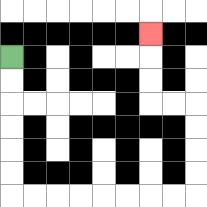{'start': '[0, 2]', 'end': '[6, 1]', 'path_directions': 'D,D,D,D,D,D,R,R,R,R,R,R,R,R,U,U,U,U,L,L,U,U,U', 'path_coordinates': '[[0, 2], [0, 3], [0, 4], [0, 5], [0, 6], [0, 7], [0, 8], [1, 8], [2, 8], [3, 8], [4, 8], [5, 8], [6, 8], [7, 8], [8, 8], [8, 7], [8, 6], [8, 5], [8, 4], [7, 4], [6, 4], [6, 3], [6, 2], [6, 1]]'}